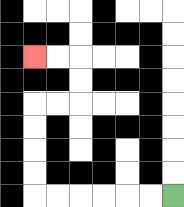{'start': '[7, 8]', 'end': '[1, 2]', 'path_directions': 'L,L,L,L,L,L,U,U,U,U,R,R,U,U,L,L', 'path_coordinates': '[[7, 8], [6, 8], [5, 8], [4, 8], [3, 8], [2, 8], [1, 8], [1, 7], [1, 6], [1, 5], [1, 4], [2, 4], [3, 4], [3, 3], [3, 2], [2, 2], [1, 2]]'}